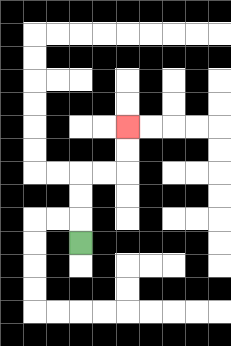{'start': '[3, 10]', 'end': '[5, 5]', 'path_directions': 'U,U,U,R,R,U,U', 'path_coordinates': '[[3, 10], [3, 9], [3, 8], [3, 7], [4, 7], [5, 7], [5, 6], [5, 5]]'}